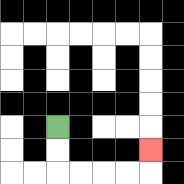{'start': '[2, 5]', 'end': '[6, 6]', 'path_directions': 'D,D,R,R,R,R,U', 'path_coordinates': '[[2, 5], [2, 6], [2, 7], [3, 7], [4, 7], [5, 7], [6, 7], [6, 6]]'}